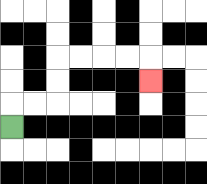{'start': '[0, 5]', 'end': '[6, 3]', 'path_directions': 'U,R,R,U,U,R,R,R,R,D', 'path_coordinates': '[[0, 5], [0, 4], [1, 4], [2, 4], [2, 3], [2, 2], [3, 2], [4, 2], [5, 2], [6, 2], [6, 3]]'}